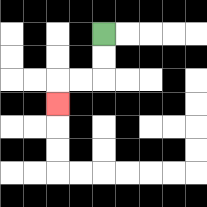{'start': '[4, 1]', 'end': '[2, 4]', 'path_directions': 'D,D,L,L,D', 'path_coordinates': '[[4, 1], [4, 2], [4, 3], [3, 3], [2, 3], [2, 4]]'}